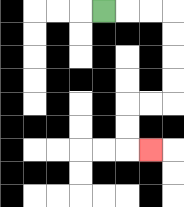{'start': '[4, 0]', 'end': '[6, 6]', 'path_directions': 'R,R,R,D,D,D,D,L,L,D,D,R', 'path_coordinates': '[[4, 0], [5, 0], [6, 0], [7, 0], [7, 1], [7, 2], [7, 3], [7, 4], [6, 4], [5, 4], [5, 5], [5, 6], [6, 6]]'}